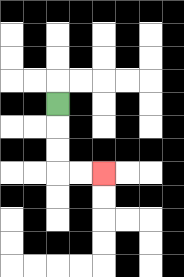{'start': '[2, 4]', 'end': '[4, 7]', 'path_directions': 'D,D,D,R,R', 'path_coordinates': '[[2, 4], [2, 5], [2, 6], [2, 7], [3, 7], [4, 7]]'}